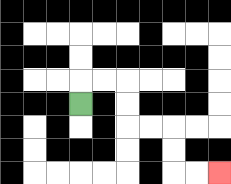{'start': '[3, 4]', 'end': '[9, 7]', 'path_directions': 'U,R,R,D,D,R,R,D,D,R,R', 'path_coordinates': '[[3, 4], [3, 3], [4, 3], [5, 3], [5, 4], [5, 5], [6, 5], [7, 5], [7, 6], [7, 7], [8, 7], [9, 7]]'}